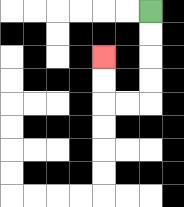{'start': '[6, 0]', 'end': '[4, 2]', 'path_directions': 'D,D,D,D,L,L,U,U', 'path_coordinates': '[[6, 0], [6, 1], [6, 2], [6, 3], [6, 4], [5, 4], [4, 4], [4, 3], [4, 2]]'}